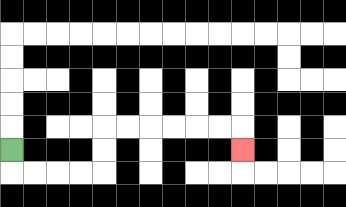{'start': '[0, 6]', 'end': '[10, 6]', 'path_directions': 'D,R,R,R,R,U,U,R,R,R,R,R,R,D', 'path_coordinates': '[[0, 6], [0, 7], [1, 7], [2, 7], [3, 7], [4, 7], [4, 6], [4, 5], [5, 5], [6, 5], [7, 5], [8, 5], [9, 5], [10, 5], [10, 6]]'}